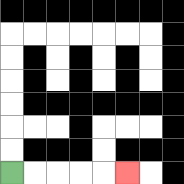{'start': '[0, 7]', 'end': '[5, 7]', 'path_directions': 'R,R,R,R,R', 'path_coordinates': '[[0, 7], [1, 7], [2, 7], [3, 7], [4, 7], [5, 7]]'}